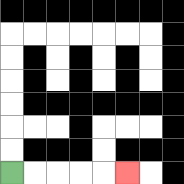{'start': '[0, 7]', 'end': '[5, 7]', 'path_directions': 'R,R,R,R,R', 'path_coordinates': '[[0, 7], [1, 7], [2, 7], [3, 7], [4, 7], [5, 7]]'}